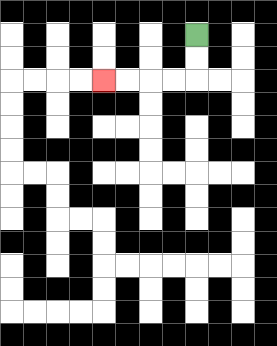{'start': '[8, 1]', 'end': '[4, 3]', 'path_directions': 'D,D,L,L,L,L', 'path_coordinates': '[[8, 1], [8, 2], [8, 3], [7, 3], [6, 3], [5, 3], [4, 3]]'}